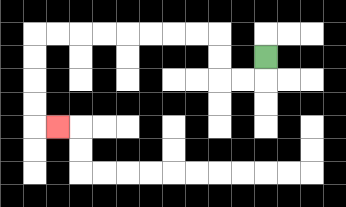{'start': '[11, 2]', 'end': '[2, 5]', 'path_directions': 'D,L,L,U,U,L,L,L,L,L,L,L,L,D,D,D,D,R', 'path_coordinates': '[[11, 2], [11, 3], [10, 3], [9, 3], [9, 2], [9, 1], [8, 1], [7, 1], [6, 1], [5, 1], [4, 1], [3, 1], [2, 1], [1, 1], [1, 2], [1, 3], [1, 4], [1, 5], [2, 5]]'}